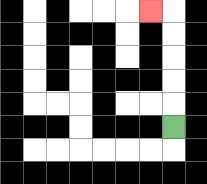{'start': '[7, 5]', 'end': '[6, 0]', 'path_directions': 'U,U,U,U,U,L', 'path_coordinates': '[[7, 5], [7, 4], [7, 3], [7, 2], [7, 1], [7, 0], [6, 0]]'}